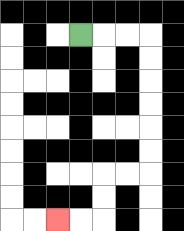{'start': '[3, 1]', 'end': '[2, 9]', 'path_directions': 'R,R,R,D,D,D,D,D,D,L,L,D,D,L,L', 'path_coordinates': '[[3, 1], [4, 1], [5, 1], [6, 1], [6, 2], [6, 3], [6, 4], [6, 5], [6, 6], [6, 7], [5, 7], [4, 7], [4, 8], [4, 9], [3, 9], [2, 9]]'}